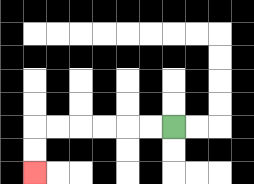{'start': '[7, 5]', 'end': '[1, 7]', 'path_directions': 'L,L,L,L,L,L,D,D', 'path_coordinates': '[[7, 5], [6, 5], [5, 5], [4, 5], [3, 5], [2, 5], [1, 5], [1, 6], [1, 7]]'}